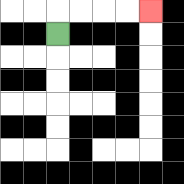{'start': '[2, 1]', 'end': '[6, 0]', 'path_directions': 'U,R,R,R,R', 'path_coordinates': '[[2, 1], [2, 0], [3, 0], [4, 0], [5, 0], [6, 0]]'}